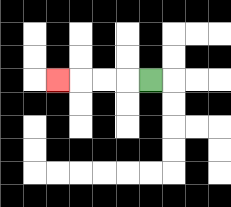{'start': '[6, 3]', 'end': '[2, 3]', 'path_directions': 'L,L,L,L', 'path_coordinates': '[[6, 3], [5, 3], [4, 3], [3, 3], [2, 3]]'}